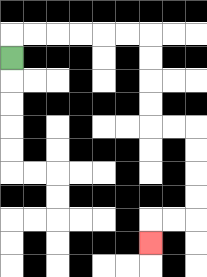{'start': '[0, 2]', 'end': '[6, 10]', 'path_directions': 'U,R,R,R,R,R,R,D,D,D,D,R,R,D,D,D,D,L,L,D', 'path_coordinates': '[[0, 2], [0, 1], [1, 1], [2, 1], [3, 1], [4, 1], [5, 1], [6, 1], [6, 2], [6, 3], [6, 4], [6, 5], [7, 5], [8, 5], [8, 6], [8, 7], [8, 8], [8, 9], [7, 9], [6, 9], [6, 10]]'}